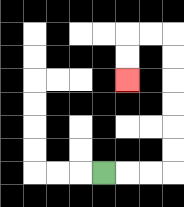{'start': '[4, 7]', 'end': '[5, 3]', 'path_directions': 'R,R,R,U,U,U,U,U,U,L,L,D,D', 'path_coordinates': '[[4, 7], [5, 7], [6, 7], [7, 7], [7, 6], [7, 5], [7, 4], [7, 3], [7, 2], [7, 1], [6, 1], [5, 1], [5, 2], [5, 3]]'}